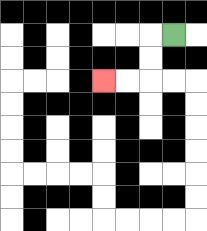{'start': '[7, 1]', 'end': '[4, 3]', 'path_directions': 'L,D,D,L,L', 'path_coordinates': '[[7, 1], [6, 1], [6, 2], [6, 3], [5, 3], [4, 3]]'}